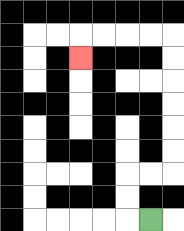{'start': '[6, 9]', 'end': '[3, 2]', 'path_directions': 'L,U,U,R,R,U,U,U,U,U,U,L,L,L,L,D', 'path_coordinates': '[[6, 9], [5, 9], [5, 8], [5, 7], [6, 7], [7, 7], [7, 6], [7, 5], [7, 4], [7, 3], [7, 2], [7, 1], [6, 1], [5, 1], [4, 1], [3, 1], [3, 2]]'}